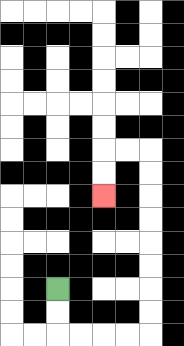{'start': '[2, 12]', 'end': '[4, 8]', 'path_directions': 'D,D,R,R,R,R,U,U,U,U,U,U,U,U,L,L,D,D', 'path_coordinates': '[[2, 12], [2, 13], [2, 14], [3, 14], [4, 14], [5, 14], [6, 14], [6, 13], [6, 12], [6, 11], [6, 10], [6, 9], [6, 8], [6, 7], [6, 6], [5, 6], [4, 6], [4, 7], [4, 8]]'}